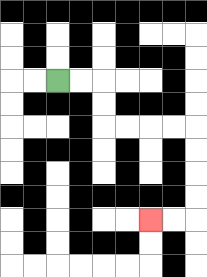{'start': '[2, 3]', 'end': '[6, 9]', 'path_directions': 'R,R,D,D,R,R,R,R,D,D,D,D,L,L', 'path_coordinates': '[[2, 3], [3, 3], [4, 3], [4, 4], [4, 5], [5, 5], [6, 5], [7, 5], [8, 5], [8, 6], [8, 7], [8, 8], [8, 9], [7, 9], [6, 9]]'}